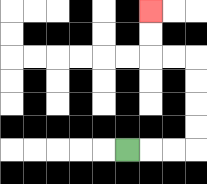{'start': '[5, 6]', 'end': '[6, 0]', 'path_directions': 'R,R,R,U,U,U,U,L,L,U,U', 'path_coordinates': '[[5, 6], [6, 6], [7, 6], [8, 6], [8, 5], [8, 4], [8, 3], [8, 2], [7, 2], [6, 2], [6, 1], [6, 0]]'}